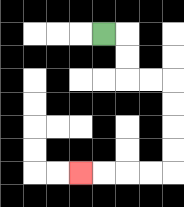{'start': '[4, 1]', 'end': '[3, 7]', 'path_directions': 'R,D,D,R,R,D,D,D,D,L,L,L,L', 'path_coordinates': '[[4, 1], [5, 1], [5, 2], [5, 3], [6, 3], [7, 3], [7, 4], [7, 5], [7, 6], [7, 7], [6, 7], [5, 7], [4, 7], [3, 7]]'}